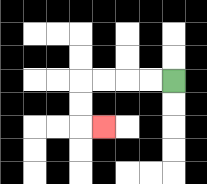{'start': '[7, 3]', 'end': '[4, 5]', 'path_directions': 'L,L,L,L,D,D,R', 'path_coordinates': '[[7, 3], [6, 3], [5, 3], [4, 3], [3, 3], [3, 4], [3, 5], [4, 5]]'}